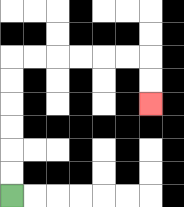{'start': '[0, 8]', 'end': '[6, 4]', 'path_directions': 'U,U,U,U,U,U,R,R,R,R,R,R,D,D', 'path_coordinates': '[[0, 8], [0, 7], [0, 6], [0, 5], [0, 4], [0, 3], [0, 2], [1, 2], [2, 2], [3, 2], [4, 2], [5, 2], [6, 2], [6, 3], [6, 4]]'}